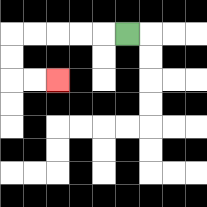{'start': '[5, 1]', 'end': '[2, 3]', 'path_directions': 'L,L,L,L,L,D,D,R,R', 'path_coordinates': '[[5, 1], [4, 1], [3, 1], [2, 1], [1, 1], [0, 1], [0, 2], [0, 3], [1, 3], [2, 3]]'}